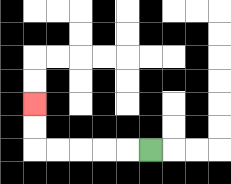{'start': '[6, 6]', 'end': '[1, 4]', 'path_directions': 'L,L,L,L,L,U,U', 'path_coordinates': '[[6, 6], [5, 6], [4, 6], [3, 6], [2, 6], [1, 6], [1, 5], [1, 4]]'}